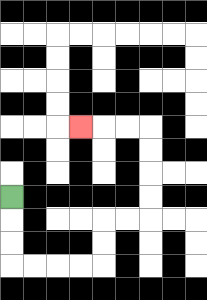{'start': '[0, 8]', 'end': '[3, 5]', 'path_directions': 'D,D,D,R,R,R,R,U,U,R,R,U,U,U,U,L,L,L', 'path_coordinates': '[[0, 8], [0, 9], [0, 10], [0, 11], [1, 11], [2, 11], [3, 11], [4, 11], [4, 10], [4, 9], [5, 9], [6, 9], [6, 8], [6, 7], [6, 6], [6, 5], [5, 5], [4, 5], [3, 5]]'}